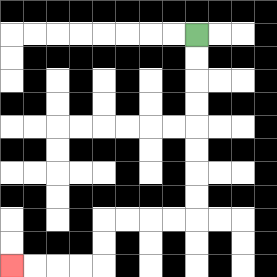{'start': '[8, 1]', 'end': '[0, 11]', 'path_directions': 'D,D,D,D,D,D,D,D,L,L,L,L,D,D,L,L,L,L', 'path_coordinates': '[[8, 1], [8, 2], [8, 3], [8, 4], [8, 5], [8, 6], [8, 7], [8, 8], [8, 9], [7, 9], [6, 9], [5, 9], [4, 9], [4, 10], [4, 11], [3, 11], [2, 11], [1, 11], [0, 11]]'}